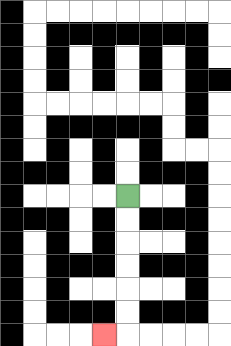{'start': '[5, 8]', 'end': '[4, 14]', 'path_directions': 'D,D,D,D,D,D,L', 'path_coordinates': '[[5, 8], [5, 9], [5, 10], [5, 11], [5, 12], [5, 13], [5, 14], [4, 14]]'}